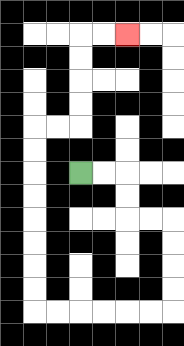{'start': '[3, 7]', 'end': '[5, 1]', 'path_directions': 'R,R,D,D,R,R,D,D,D,D,L,L,L,L,L,L,U,U,U,U,U,U,U,U,R,R,U,U,U,U,R,R', 'path_coordinates': '[[3, 7], [4, 7], [5, 7], [5, 8], [5, 9], [6, 9], [7, 9], [7, 10], [7, 11], [7, 12], [7, 13], [6, 13], [5, 13], [4, 13], [3, 13], [2, 13], [1, 13], [1, 12], [1, 11], [1, 10], [1, 9], [1, 8], [1, 7], [1, 6], [1, 5], [2, 5], [3, 5], [3, 4], [3, 3], [3, 2], [3, 1], [4, 1], [5, 1]]'}